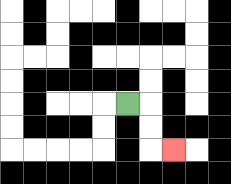{'start': '[5, 4]', 'end': '[7, 6]', 'path_directions': 'R,D,D,R', 'path_coordinates': '[[5, 4], [6, 4], [6, 5], [6, 6], [7, 6]]'}